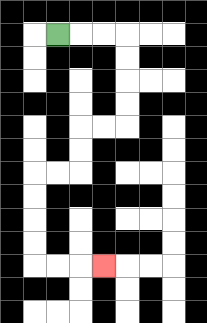{'start': '[2, 1]', 'end': '[4, 11]', 'path_directions': 'R,R,R,D,D,D,D,L,L,D,D,L,L,D,D,D,D,R,R,R', 'path_coordinates': '[[2, 1], [3, 1], [4, 1], [5, 1], [5, 2], [5, 3], [5, 4], [5, 5], [4, 5], [3, 5], [3, 6], [3, 7], [2, 7], [1, 7], [1, 8], [1, 9], [1, 10], [1, 11], [2, 11], [3, 11], [4, 11]]'}